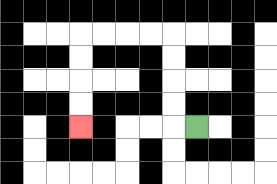{'start': '[8, 5]', 'end': '[3, 5]', 'path_directions': 'L,U,U,U,U,L,L,L,L,D,D,D,D', 'path_coordinates': '[[8, 5], [7, 5], [7, 4], [7, 3], [7, 2], [7, 1], [6, 1], [5, 1], [4, 1], [3, 1], [3, 2], [3, 3], [3, 4], [3, 5]]'}